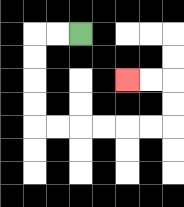{'start': '[3, 1]', 'end': '[5, 3]', 'path_directions': 'L,L,D,D,D,D,R,R,R,R,R,R,U,U,L,L', 'path_coordinates': '[[3, 1], [2, 1], [1, 1], [1, 2], [1, 3], [1, 4], [1, 5], [2, 5], [3, 5], [4, 5], [5, 5], [6, 5], [7, 5], [7, 4], [7, 3], [6, 3], [5, 3]]'}